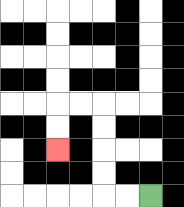{'start': '[6, 8]', 'end': '[2, 6]', 'path_directions': 'L,L,U,U,U,U,L,L,D,D', 'path_coordinates': '[[6, 8], [5, 8], [4, 8], [4, 7], [4, 6], [4, 5], [4, 4], [3, 4], [2, 4], [2, 5], [2, 6]]'}